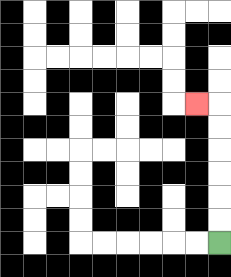{'start': '[9, 10]', 'end': '[8, 4]', 'path_directions': 'U,U,U,U,U,U,L', 'path_coordinates': '[[9, 10], [9, 9], [9, 8], [9, 7], [9, 6], [9, 5], [9, 4], [8, 4]]'}